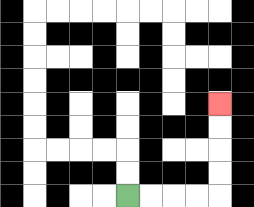{'start': '[5, 8]', 'end': '[9, 4]', 'path_directions': 'R,R,R,R,U,U,U,U', 'path_coordinates': '[[5, 8], [6, 8], [7, 8], [8, 8], [9, 8], [9, 7], [9, 6], [9, 5], [9, 4]]'}